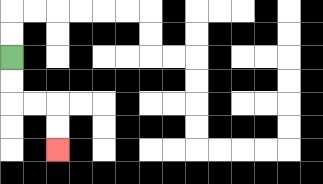{'start': '[0, 2]', 'end': '[2, 6]', 'path_directions': 'D,D,R,R,D,D', 'path_coordinates': '[[0, 2], [0, 3], [0, 4], [1, 4], [2, 4], [2, 5], [2, 6]]'}